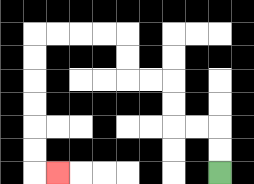{'start': '[9, 7]', 'end': '[2, 7]', 'path_directions': 'U,U,L,L,U,U,L,L,U,U,L,L,L,L,D,D,D,D,D,D,R', 'path_coordinates': '[[9, 7], [9, 6], [9, 5], [8, 5], [7, 5], [7, 4], [7, 3], [6, 3], [5, 3], [5, 2], [5, 1], [4, 1], [3, 1], [2, 1], [1, 1], [1, 2], [1, 3], [1, 4], [1, 5], [1, 6], [1, 7], [2, 7]]'}